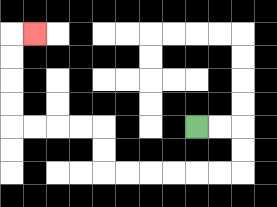{'start': '[8, 5]', 'end': '[1, 1]', 'path_directions': 'R,R,D,D,L,L,L,L,L,L,U,U,L,L,L,L,U,U,U,U,R', 'path_coordinates': '[[8, 5], [9, 5], [10, 5], [10, 6], [10, 7], [9, 7], [8, 7], [7, 7], [6, 7], [5, 7], [4, 7], [4, 6], [4, 5], [3, 5], [2, 5], [1, 5], [0, 5], [0, 4], [0, 3], [0, 2], [0, 1], [1, 1]]'}